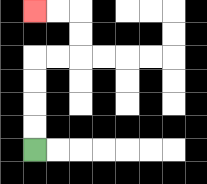{'start': '[1, 6]', 'end': '[1, 0]', 'path_directions': 'U,U,U,U,R,R,U,U,L,L', 'path_coordinates': '[[1, 6], [1, 5], [1, 4], [1, 3], [1, 2], [2, 2], [3, 2], [3, 1], [3, 0], [2, 0], [1, 0]]'}